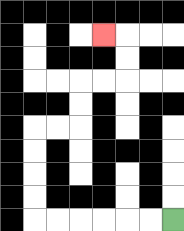{'start': '[7, 9]', 'end': '[4, 1]', 'path_directions': 'L,L,L,L,L,L,U,U,U,U,R,R,U,U,R,R,U,U,L', 'path_coordinates': '[[7, 9], [6, 9], [5, 9], [4, 9], [3, 9], [2, 9], [1, 9], [1, 8], [1, 7], [1, 6], [1, 5], [2, 5], [3, 5], [3, 4], [3, 3], [4, 3], [5, 3], [5, 2], [5, 1], [4, 1]]'}